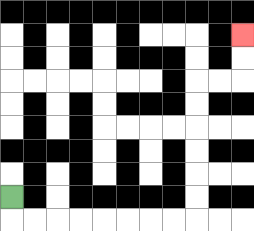{'start': '[0, 8]', 'end': '[10, 1]', 'path_directions': 'D,R,R,R,R,R,R,R,R,U,U,U,U,U,U,R,R,U,U', 'path_coordinates': '[[0, 8], [0, 9], [1, 9], [2, 9], [3, 9], [4, 9], [5, 9], [6, 9], [7, 9], [8, 9], [8, 8], [8, 7], [8, 6], [8, 5], [8, 4], [8, 3], [9, 3], [10, 3], [10, 2], [10, 1]]'}